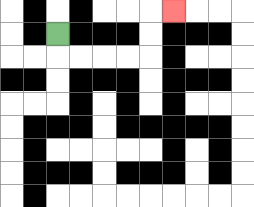{'start': '[2, 1]', 'end': '[7, 0]', 'path_directions': 'D,R,R,R,R,U,U,R', 'path_coordinates': '[[2, 1], [2, 2], [3, 2], [4, 2], [5, 2], [6, 2], [6, 1], [6, 0], [7, 0]]'}